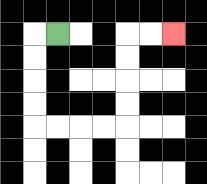{'start': '[2, 1]', 'end': '[7, 1]', 'path_directions': 'L,D,D,D,D,R,R,R,R,U,U,U,U,R,R', 'path_coordinates': '[[2, 1], [1, 1], [1, 2], [1, 3], [1, 4], [1, 5], [2, 5], [3, 5], [4, 5], [5, 5], [5, 4], [5, 3], [5, 2], [5, 1], [6, 1], [7, 1]]'}